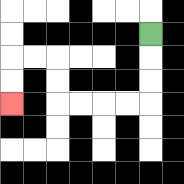{'start': '[6, 1]', 'end': '[0, 4]', 'path_directions': 'D,D,D,L,L,L,L,U,U,L,L,D,D', 'path_coordinates': '[[6, 1], [6, 2], [6, 3], [6, 4], [5, 4], [4, 4], [3, 4], [2, 4], [2, 3], [2, 2], [1, 2], [0, 2], [0, 3], [0, 4]]'}